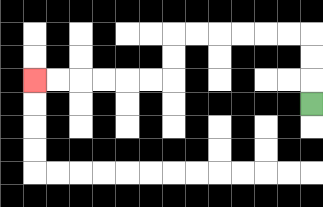{'start': '[13, 4]', 'end': '[1, 3]', 'path_directions': 'U,U,U,L,L,L,L,L,L,D,D,L,L,L,L,L,L', 'path_coordinates': '[[13, 4], [13, 3], [13, 2], [13, 1], [12, 1], [11, 1], [10, 1], [9, 1], [8, 1], [7, 1], [7, 2], [7, 3], [6, 3], [5, 3], [4, 3], [3, 3], [2, 3], [1, 3]]'}